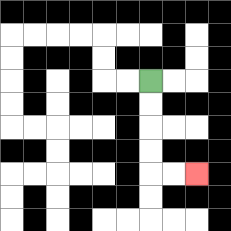{'start': '[6, 3]', 'end': '[8, 7]', 'path_directions': 'D,D,D,D,R,R', 'path_coordinates': '[[6, 3], [6, 4], [6, 5], [6, 6], [6, 7], [7, 7], [8, 7]]'}